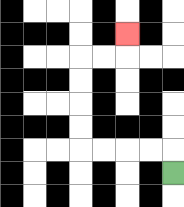{'start': '[7, 7]', 'end': '[5, 1]', 'path_directions': 'U,L,L,L,L,U,U,U,U,R,R,U', 'path_coordinates': '[[7, 7], [7, 6], [6, 6], [5, 6], [4, 6], [3, 6], [3, 5], [3, 4], [3, 3], [3, 2], [4, 2], [5, 2], [5, 1]]'}